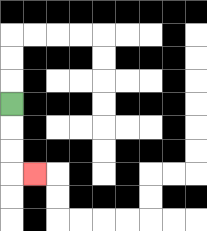{'start': '[0, 4]', 'end': '[1, 7]', 'path_directions': 'D,D,D,R', 'path_coordinates': '[[0, 4], [0, 5], [0, 6], [0, 7], [1, 7]]'}